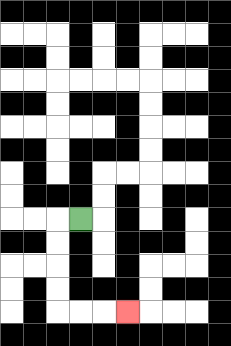{'start': '[3, 9]', 'end': '[5, 13]', 'path_directions': 'L,D,D,D,D,R,R,R', 'path_coordinates': '[[3, 9], [2, 9], [2, 10], [2, 11], [2, 12], [2, 13], [3, 13], [4, 13], [5, 13]]'}